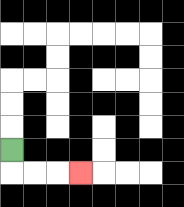{'start': '[0, 6]', 'end': '[3, 7]', 'path_directions': 'D,R,R,R', 'path_coordinates': '[[0, 6], [0, 7], [1, 7], [2, 7], [3, 7]]'}